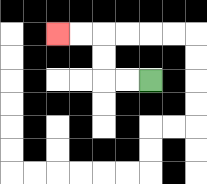{'start': '[6, 3]', 'end': '[2, 1]', 'path_directions': 'L,L,U,U,L,L', 'path_coordinates': '[[6, 3], [5, 3], [4, 3], [4, 2], [4, 1], [3, 1], [2, 1]]'}